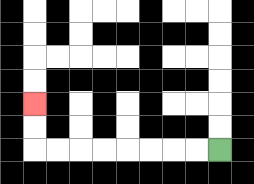{'start': '[9, 6]', 'end': '[1, 4]', 'path_directions': 'L,L,L,L,L,L,L,L,U,U', 'path_coordinates': '[[9, 6], [8, 6], [7, 6], [6, 6], [5, 6], [4, 6], [3, 6], [2, 6], [1, 6], [1, 5], [1, 4]]'}